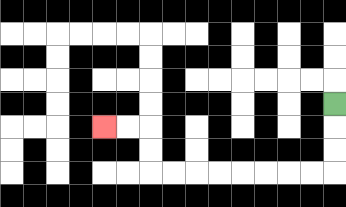{'start': '[14, 4]', 'end': '[4, 5]', 'path_directions': 'D,D,D,L,L,L,L,L,L,L,L,U,U,L,L', 'path_coordinates': '[[14, 4], [14, 5], [14, 6], [14, 7], [13, 7], [12, 7], [11, 7], [10, 7], [9, 7], [8, 7], [7, 7], [6, 7], [6, 6], [6, 5], [5, 5], [4, 5]]'}